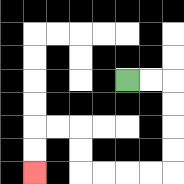{'start': '[5, 3]', 'end': '[1, 7]', 'path_directions': 'R,R,D,D,D,D,L,L,L,L,U,U,L,L,D,D', 'path_coordinates': '[[5, 3], [6, 3], [7, 3], [7, 4], [7, 5], [7, 6], [7, 7], [6, 7], [5, 7], [4, 7], [3, 7], [3, 6], [3, 5], [2, 5], [1, 5], [1, 6], [1, 7]]'}